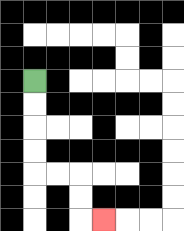{'start': '[1, 3]', 'end': '[4, 9]', 'path_directions': 'D,D,D,D,R,R,D,D,R', 'path_coordinates': '[[1, 3], [1, 4], [1, 5], [1, 6], [1, 7], [2, 7], [3, 7], [3, 8], [3, 9], [4, 9]]'}